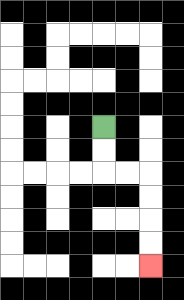{'start': '[4, 5]', 'end': '[6, 11]', 'path_directions': 'D,D,R,R,D,D,D,D', 'path_coordinates': '[[4, 5], [4, 6], [4, 7], [5, 7], [6, 7], [6, 8], [6, 9], [6, 10], [6, 11]]'}